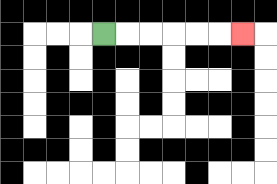{'start': '[4, 1]', 'end': '[10, 1]', 'path_directions': 'R,R,R,R,R,R', 'path_coordinates': '[[4, 1], [5, 1], [6, 1], [7, 1], [8, 1], [9, 1], [10, 1]]'}